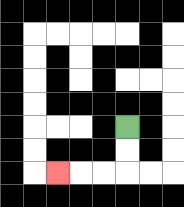{'start': '[5, 5]', 'end': '[2, 7]', 'path_directions': 'D,D,L,L,L', 'path_coordinates': '[[5, 5], [5, 6], [5, 7], [4, 7], [3, 7], [2, 7]]'}